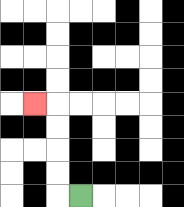{'start': '[3, 8]', 'end': '[1, 4]', 'path_directions': 'L,U,U,U,U,L', 'path_coordinates': '[[3, 8], [2, 8], [2, 7], [2, 6], [2, 5], [2, 4], [1, 4]]'}